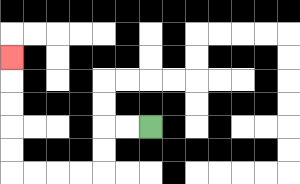{'start': '[6, 5]', 'end': '[0, 2]', 'path_directions': 'L,L,D,D,L,L,L,L,U,U,U,U,U', 'path_coordinates': '[[6, 5], [5, 5], [4, 5], [4, 6], [4, 7], [3, 7], [2, 7], [1, 7], [0, 7], [0, 6], [0, 5], [0, 4], [0, 3], [0, 2]]'}